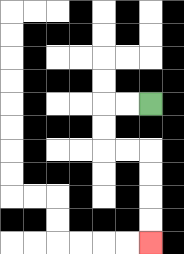{'start': '[6, 4]', 'end': '[6, 10]', 'path_directions': 'L,L,D,D,R,R,D,D,D,D', 'path_coordinates': '[[6, 4], [5, 4], [4, 4], [4, 5], [4, 6], [5, 6], [6, 6], [6, 7], [6, 8], [6, 9], [6, 10]]'}